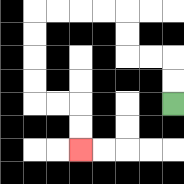{'start': '[7, 4]', 'end': '[3, 6]', 'path_directions': 'U,U,L,L,U,U,L,L,L,L,D,D,D,D,R,R,D,D', 'path_coordinates': '[[7, 4], [7, 3], [7, 2], [6, 2], [5, 2], [5, 1], [5, 0], [4, 0], [3, 0], [2, 0], [1, 0], [1, 1], [1, 2], [1, 3], [1, 4], [2, 4], [3, 4], [3, 5], [3, 6]]'}